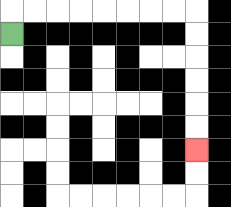{'start': '[0, 1]', 'end': '[8, 6]', 'path_directions': 'U,R,R,R,R,R,R,R,R,D,D,D,D,D,D', 'path_coordinates': '[[0, 1], [0, 0], [1, 0], [2, 0], [3, 0], [4, 0], [5, 0], [6, 0], [7, 0], [8, 0], [8, 1], [8, 2], [8, 3], [8, 4], [8, 5], [8, 6]]'}